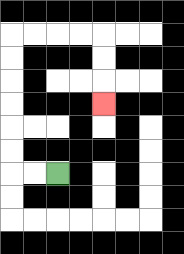{'start': '[2, 7]', 'end': '[4, 4]', 'path_directions': 'L,L,U,U,U,U,U,U,R,R,R,R,D,D,D', 'path_coordinates': '[[2, 7], [1, 7], [0, 7], [0, 6], [0, 5], [0, 4], [0, 3], [0, 2], [0, 1], [1, 1], [2, 1], [3, 1], [4, 1], [4, 2], [4, 3], [4, 4]]'}